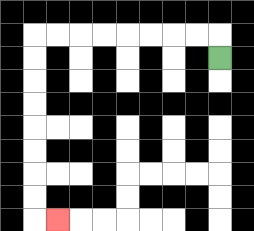{'start': '[9, 2]', 'end': '[2, 9]', 'path_directions': 'U,L,L,L,L,L,L,L,L,D,D,D,D,D,D,D,D,R', 'path_coordinates': '[[9, 2], [9, 1], [8, 1], [7, 1], [6, 1], [5, 1], [4, 1], [3, 1], [2, 1], [1, 1], [1, 2], [1, 3], [1, 4], [1, 5], [1, 6], [1, 7], [1, 8], [1, 9], [2, 9]]'}